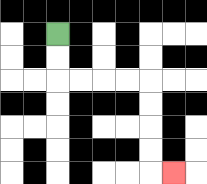{'start': '[2, 1]', 'end': '[7, 7]', 'path_directions': 'D,D,R,R,R,R,D,D,D,D,R', 'path_coordinates': '[[2, 1], [2, 2], [2, 3], [3, 3], [4, 3], [5, 3], [6, 3], [6, 4], [6, 5], [6, 6], [6, 7], [7, 7]]'}